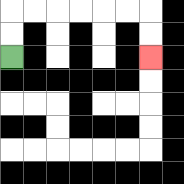{'start': '[0, 2]', 'end': '[6, 2]', 'path_directions': 'U,U,R,R,R,R,R,R,D,D', 'path_coordinates': '[[0, 2], [0, 1], [0, 0], [1, 0], [2, 0], [3, 0], [4, 0], [5, 0], [6, 0], [6, 1], [6, 2]]'}